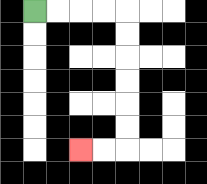{'start': '[1, 0]', 'end': '[3, 6]', 'path_directions': 'R,R,R,R,D,D,D,D,D,D,L,L', 'path_coordinates': '[[1, 0], [2, 0], [3, 0], [4, 0], [5, 0], [5, 1], [5, 2], [5, 3], [5, 4], [5, 5], [5, 6], [4, 6], [3, 6]]'}